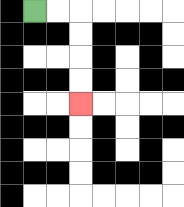{'start': '[1, 0]', 'end': '[3, 4]', 'path_directions': 'R,R,D,D,D,D', 'path_coordinates': '[[1, 0], [2, 0], [3, 0], [3, 1], [3, 2], [3, 3], [3, 4]]'}